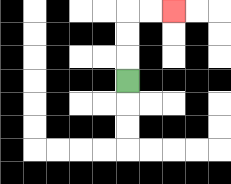{'start': '[5, 3]', 'end': '[7, 0]', 'path_directions': 'U,U,U,R,R', 'path_coordinates': '[[5, 3], [5, 2], [5, 1], [5, 0], [6, 0], [7, 0]]'}